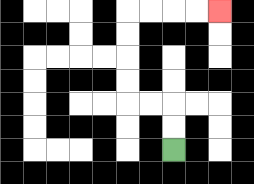{'start': '[7, 6]', 'end': '[9, 0]', 'path_directions': 'U,U,L,L,U,U,U,U,R,R,R,R', 'path_coordinates': '[[7, 6], [7, 5], [7, 4], [6, 4], [5, 4], [5, 3], [5, 2], [5, 1], [5, 0], [6, 0], [7, 0], [8, 0], [9, 0]]'}